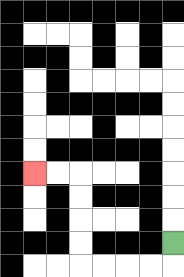{'start': '[7, 10]', 'end': '[1, 7]', 'path_directions': 'D,L,L,L,L,U,U,U,U,L,L', 'path_coordinates': '[[7, 10], [7, 11], [6, 11], [5, 11], [4, 11], [3, 11], [3, 10], [3, 9], [3, 8], [3, 7], [2, 7], [1, 7]]'}